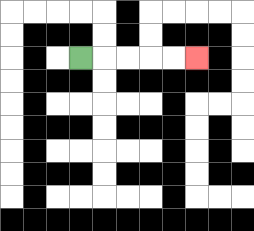{'start': '[3, 2]', 'end': '[8, 2]', 'path_directions': 'R,R,R,R,R', 'path_coordinates': '[[3, 2], [4, 2], [5, 2], [6, 2], [7, 2], [8, 2]]'}